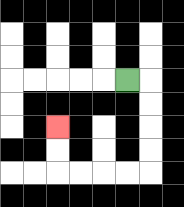{'start': '[5, 3]', 'end': '[2, 5]', 'path_directions': 'R,D,D,D,D,L,L,L,L,U,U', 'path_coordinates': '[[5, 3], [6, 3], [6, 4], [6, 5], [6, 6], [6, 7], [5, 7], [4, 7], [3, 7], [2, 7], [2, 6], [2, 5]]'}